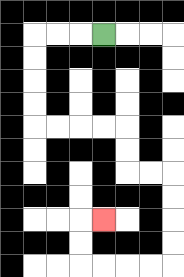{'start': '[4, 1]', 'end': '[4, 9]', 'path_directions': 'L,L,L,D,D,D,D,R,R,R,R,D,D,R,R,D,D,D,D,L,L,L,L,U,U,R', 'path_coordinates': '[[4, 1], [3, 1], [2, 1], [1, 1], [1, 2], [1, 3], [1, 4], [1, 5], [2, 5], [3, 5], [4, 5], [5, 5], [5, 6], [5, 7], [6, 7], [7, 7], [7, 8], [7, 9], [7, 10], [7, 11], [6, 11], [5, 11], [4, 11], [3, 11], [3, 10], [3, 9], [4, 9]]'}